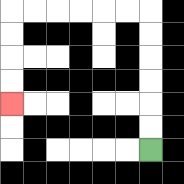{'start': '[6, 6]', 'end': '[0, 4]', 'path_directions': 'U,U,U,U,U,U,L,L,L,L,L,L,D,D,D,D', 'path_coordinates': '[[6, 6], [6, 5], [6, 4], [6, 3], [6, 2], [6, 1], [6, 0], [5, 0], [4, 0], [3, 0], [2, 0], [1, 0], [0, 0], [0, 1], [0, 2], [0, 3], [0, 4]]'}